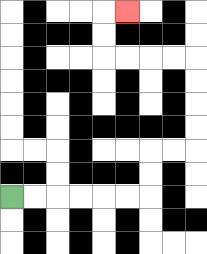{'start': '[0, 8]', 'end': '[5, 0]', 'path_directions': 'R,R,R,R,R,R,U,U,R,R,U,U,U,U,L,L,L,L,U,U,R', 'path_coordinates': '[[0, 8], [1, 8], [2, 8], [3, 8], [4, 8], [5, 8], [6, 8], [6, 7], [6, 6], [7, 6], [8, 6], [8, 5], [8, 4], [8, 3], [8, 2], [7, 2], [6, 2], [5, 2], [4, 2], [4, 1], [4, 0], [5, 0]]'}